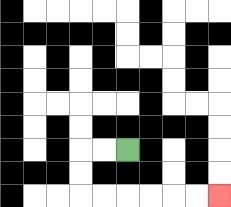{'start': '[5, 6]', 'end': '[9, 8]', 'path_directions': 'L,L,D,D,R,R,R,R,R,R', 'path_coordinates': '[[5, 6], [4, 6], [3, 6], [3, 7], [3, 8], [4, 8], [5, 8], [6, 8], [7, 8], [8, 8], [9, 8]]'}